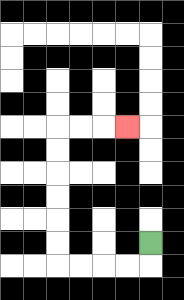{'start': '[6, 10]', 'end': '[5, 5]', 'path_directions': 'D,L,L,L,L,U,U,U,U,U,U,R,R,R', 'path_coordinates': '[[6, 10], [6, 11], [5, 11], [4, 11], [3, 11], [2, 11], [2, 10], [2, 9], [2, 8], [2, 7], [2, 6], [2, 5], [3, 5], [4, 5], [5, 5]]'}